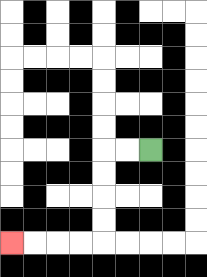{'start': '[6, 6]', 'end': '[0, 10]', 'path_directions': 'L,L,D,D,D,D,L,L,L,L', 'path_coordinates': '[[6, 6], [5, 6], [4, 6], [4, 7], [4, 8], [4, 9], [4, 10], [3, 10], [2, 10], [1, 10], [0, 10]]'}